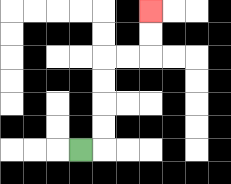{'start': '[3, 6]', 'end': '[6, 0]', 'path_directions': 'R,U,U,U,U,R,R,U,U', 'path_coordinates': '[[3, 6], [4, 6], [4, 5], [4, 4], [4, 3], [4, 2], [5, 2], [6, 2], [6, 1], [6, 0]]'}